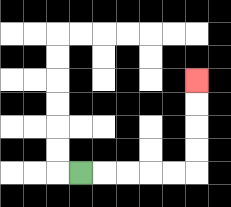{'start': '[3, 7]', 'end': '[8, 3]', 'path_directions': 'R,R,R,R,R,U,U,U,U', 'path_coordinates': '[[3, 7], [4, 7], [5, 7], [6, 7], [7, 7], [8, 7], [8, 6], [8, 5], [8, 4], [8, 3]]'}